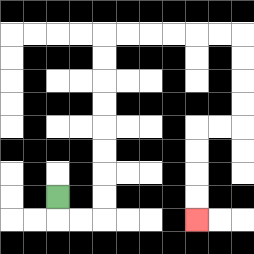{'start': '[2, 8]', 'end': '[8, 9]', 'path_directions': 'D,R,R,U,U,U,U,U,U,U,U,R,R,R,R,R,R,D,D,D,D,L,L,D,D,D,D', 'path_coordinates': '[[2, 8], [2, 9], [3, 9], [4, 9], [4, 8], [4, 7], [4, 6], [4, 5], [4, 4], [4, 3], [4, 2], [4, 1], [5, 1], [6, 1], [7, 1], [8, 1], [9, 1], [10, 1], [10, 2], [10, 3], [10, 4], [10, 5], [9, 5], [8, 5], [8, 6], [8, 7], [8, 8], [8, 9]]'}